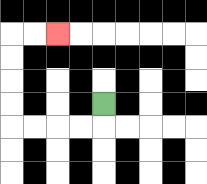{'start': '[4, 4]', 'end': '[2, 1]', 'path_directions': 'D,L,L,L,L,U,U,U,U,R,R', 'path_coordinates': '[[4, 4], [4, 5], [3, 5], [2, 5], [1, 5], [0, 5], [0, 4], [0, 3], [0, 2], [0, 1], [1, 1], [2, 1]]'}